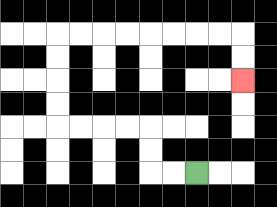{'start': '[8, 7]', 'end': '[10, 3]', 'path_directions': 'L,L,U,U,L,L,L,L,U,U,U,U,R,R,R,R,R,R,R,R,D,D', 'path_coordinates': '[[8, 7], [7, 7], [6, 7], [6, 6], [6, 5], [5, 5], [4, 5], [3, 5], [2, 5], [2, 4], [2, 3], [2, 2], [2, 1], [3, 1], [4, 1], [5, 1], [6, 1], [7, 1], [8, 1], [9, 1], [10, 1], [10, 2], [10, 3]]'}